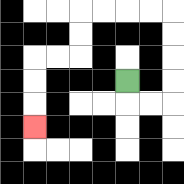{'start': '[5, 3]', 'end': '[1, 5]', 'path_directions': 'D,R,R,U,U,U,U,L,L,L,L,D,D,L,L,D,D,D', 'path_coordinates': '[[5, 3], [5, 4], [6, 4], [7, 4], [7, 3], [7, 2], [7, 1], [7, 0], [6, 0], [5, 0], [4, 0], [3, 0], [3, 1], [3, 2], [2, 2], [1, 2], [1, 3], [1, 4], [1, 5]]'}